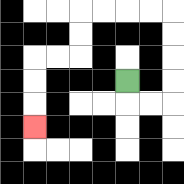{'start': '[5, 3]', 'end': '[1, 5]', 'path_directions': 'D,R,R,U,U,U,U,L,L,L,L,D,D,L,L,D,D,D', 'path_coordinates': '[[5, 3], [5, 4], [6, 4], [7, 4], [7, 3], [7, 2], [7, 1], [7, 0], [6, 0], [5, 0], [4, 0], [3, 0], [3, 1], [3, 2], [2, 2], [1, 2], [1, 3], [1, 4], [1, 5]]'}